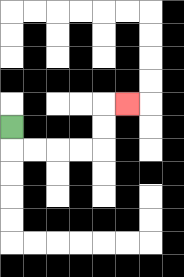{'start': '[0, 5]', 'end': '[5, 4]', 'path_directions': 'D,R,R,R,R,U,U,R', 'path_coordinates': '[[0, 5], [0, 6], [1, 6], [2, 6], [3, 6], [4, 6], [4, 5], [4, 4], [5, 4]]'}